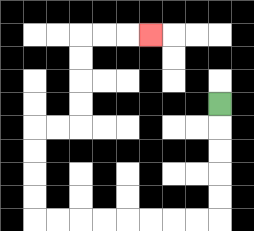{'start': '[9, 4]', 'end': '[6, 1]', 'path_directions': 'D,D,D,D,D,L,L,L,L,L,L,L,L,U,U,U,U,R,R,U,U,U,U,R,R,R', 'path_coordinates': '[[9, 4], [9, 5], [9, 6], [9, 7], [9, 8], [9, 9], [8, 9], [7, 9], [6, 9], [5, 9], [4, 9], [3, 9], [2, 9], [1, 9], [1, 8], [1, 7], [1, 6], [1, 5], [2, 5], [3, 5], [3, 4], [3, 3], [3, 2], [3, 1], [4, 1], [5, 1], [6, 1]]'}